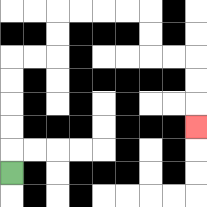{'start': '[0, 7]', 'end': '[8, 5]', 'path_directions': 'U,U,U,U,U,R,R,U,U,R,R,R,R,D,D,R,R,D,D,D', 'path_coordinates': '[[0, 7], [0, 6], [0, 5], [0, 4], [0, 3], [0, 2], [1, 2], [2, 2], [2, 1], [2, 0], [3, 0], [4, 0], [5, 0], [6, 0], [6, 1], [6, 2], [7, 2], [8, 2], [8, 3], [8, 4], [8, 5]]'}